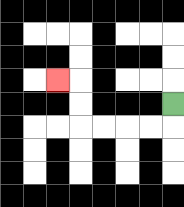{'start': '[7, 4]', 'end': '[2, 3]', 'path_directions': 'D,L,L,L,L,U,U,L', 'path_coordinates': '[[7, 4], [7, 5], [6, 5], [5, 5], [4, 5], [3, 5], [3, 4], [3, 3], [2, 3]]'}